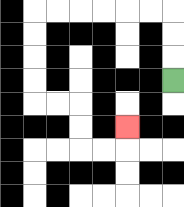{'start': '[7, 3]', 'end': '[5, 5]', 'path_directions': 'U,U,U,L,L,L,L,L,L,D,D,D,D,R,R,D,D,R,R,U', 'path_coordinates': '[[7, 3], [7, 2], [7, 1], [7, 0], [6, 0], [5, 0], [4, 0], [3, 0], [2, 0], [1, 0], [1, 1], [1, 2], [1, 3], [1, 4], [2, 4], [3, 4], [3, 5], [3, 6], [4, 6], [5, 6], [5, 5]]'}